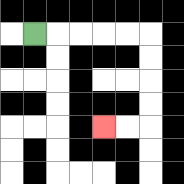{'start': '[1, 1]', 'end': '[4, 5]', 'path_directions': 'R,R,R,R,R,D,D,D,D,L,L', 'path_coordinates': '[[1, 1], [2, 1], [3, 1], [4, 1], [5, 1], [6, 1], [6, 2], [6, 3], [6, 4], [6, 5], [5, 5], [4, 5]]'}